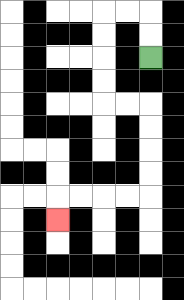{'start': '[6, 2]', 'end': '[2, 9]', 'path_directions': 'U,U,L,L,D,D,D,D,R,R,D,D,D,D,L,L,L,L,D', 'path_coordinates': '[[6, 2], [6, 1], [6, 0], [5, 0], [4, 0], [4, 1], [4, 2], [4, 3], [4, 4], [5, 4], [6, 4], [6, 5], [6, 6], [6, 7], [6, 8], [5, 8], [4, 8], [3, 8], [2, 8], [2, 9]]'}